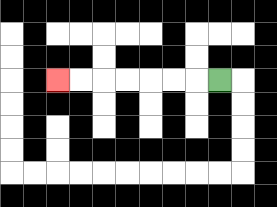{'start': '[9, 3]', 'end': '[2, 3]', 'path_directions': 'L,L,L,L,L,L,L', 'path_coordinates': '[[9, 3], [8, 3], [7, 3], [6, 3], [5, 3], [4, 3], [3, 3], [2, 3]]'}